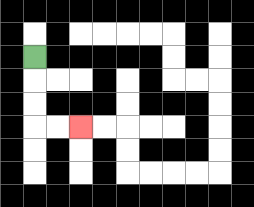{'start': '[1, 2]', 'end': '[3, 5]', 'path_directions': 'D,D,D,R,R', 'path_coordinates': '[[1, 2], [1, 3], [1, 4], [1, 5], [2, 5], [3, 5]]'}